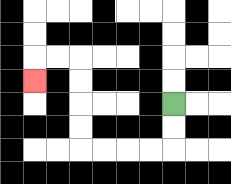{'start': '[7, 4]', 'end': '[1, 3]', 'path_directions': 'D,D,L,L,L,L,U,U,U,U,L,L,D', 'path_coordinates': '[[7, 4], [7, 5], [7, 6], [6, 6], [5, 6], [4, 6], [3, 6], [3, 5], [3, 4], [3, 3], [3, 2], [2, 2], [1, 2], [1, 3]]'}